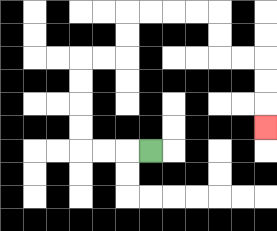{'start': '[6, 6]', 'end': '[11, 5]', 'path_directions': 'L,L,L,U,U,U,U,R,R,U,U,R,R,R,R,D,D,R,R,D,D,D', 'path_coordinates': '[[6, 6], [5, 6], [4, 6], [3, 6], [3, 5], [3, 4], [3, 3], [3, 2], [4, 2], [5, 2], [5, 1], [5, 0], [6, 0], [7, 0], [8, 0], [9, 0], [9, 1], [9, 2], [10, 2], [11, 2], [11, 3], [11, 4], [11, 5]]'}